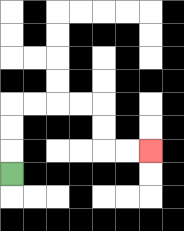{'start': '[0, 7]', 'end': '[6, 6]', 'path_directions': 'U,U,U,R,R,R,R,D,D,R,R', 'path_coordinates': '[[0, 7], [0, 6], [0, 5], [0, 4], [1, 4], [2, 4], [3, 4], [4, 4], [4, 5], [4, 6], [5, 6], [6, 6]]'}